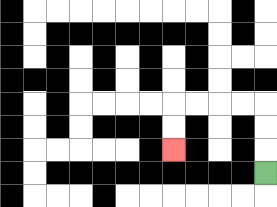{'start': '[11, 7]', 'end': '[7, 6]', 'path_directions': 'U,U,U,L,L,L,L,D,D', 'path_coordinates': '[[11, 7], [11, 6], [11, 5], [11, 4], [10, 4], [9, 4], [8, 4], [7, 4], [7, 5], [7, 6]]'}